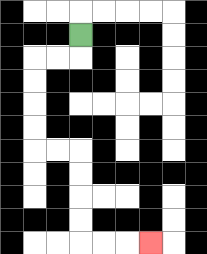{'start': '[3, 1]', 'end': '[6, 10]', 'path_directions': 'D,L,L,D,D,D,D,R,R,D,D,D,D,R,R,R', 'path_coordinates': '[[3, 1], [3, 2], [2, 2], [1, 2], [1, 3], [1, 4], [1, 5], [1, 6], [2, 6], [3, 6], [3, 7], [3, 8], [3, 9], [3, 10], [4, 10], [5, 10], [6, 10]]'}